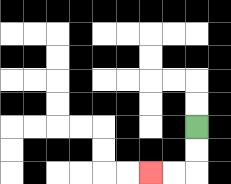{'start': '[8, 5]', 'end': '[6, 7]', 'path_directions': 'D,D,L,L', 'path_coordinates': '[[8, 5], [8, 6], [8, 7], [7, 7], [6, 7]]'}